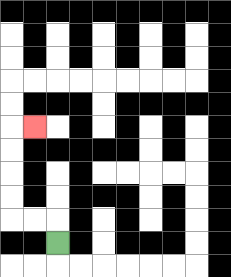{'start': '[2, 10]', 'end': '[1, 5]', 'path_directions': 'U,L,L,U,U,U,U,R', 'path_coordinates': '[[2, 10], [2, 9], [1, 9], [0, 9], [0, 8], [0, 7], [0, 6], [0, 5], [1, 5]]'}